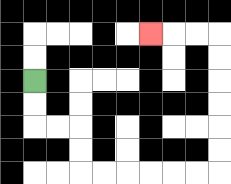{'start': '[1, 3]', 'end': '[6, 1]', 'path_directions': 'D,D,R,R,D,D,R,R,R,R,R,R,U,U,U,U,U,U,L,L,L', 'path_coordinates': '[[1, 3], [1, 4], [1, 5], [2, 5], [3, 5], [3, 6], [3, 7], [4, 7], [5, 7], [6, 7], [7, 7], [8, 7], [9, 7], [9, 6], [9, 5], [9, 4], [9, 3], [9, 2], [9, 1], [8, 1], [7, 1], [6, 1]]'}